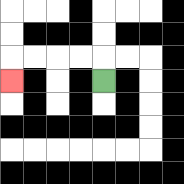{'start': '[4, 3]', 'end': '[0, 3]', 'path_directions': 'U,L,L,L,L,D', 'path_coordinates': '[[4, 3], [4, 2], [3, 2], [2, 2], [1, 2], [0, 2], [0, 3]]'}